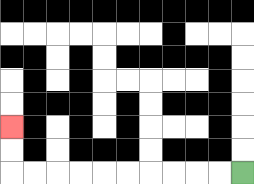{'start': '[10, 7]', 'end': '[0, 5]', 'path_directions': 'L,L,L,L,L,L,L,L,L,L,U,U', 'path_coordinates': '[[10, 7], [9, 7], [8, 7], [7, 7], [6, 7], [5, 7], [4, 7], [3, 7], [2, 7], [1, 7], [0, 7], [0, 6], [0, 5]]'}